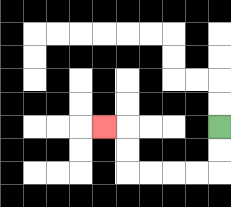{'start': '[9, 5]', 'end': '[4, 5]', 'path_directions': 'D,D,L,L,L,L,U,U,L', 'path_coordinates': '[[9, 5], [9, 6], [9, 7], [8, 7], [7, 7], [6, 7], [5, 7], [5, 6], [5, 5], [4, 5]]'}